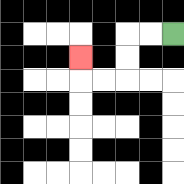{'start': '[7, 1]', 'end': '[3, 2]', 'path_directions': 'L,L,D,D,L,L,U', 'path_coordinates': '[[7, 1], [6, 1], [5, 1], [5, 2], [5, 3], [4, 3], [3, 3], [3, 2]]'}